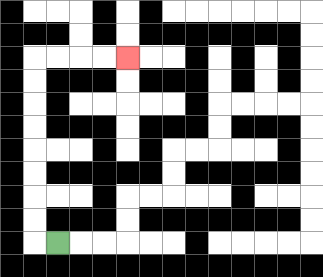{'start': '[2, 10]', 'end': '[5, 2]', 'path_directions': 'L,U,U,U,U,U,U,U,U,R,R,R,R', 'path_coordinates': '[[2, 10], [1, 10], [1, 9], [1, 8], [1, 7], [1, 6], [1, 5], [1, 4], [1, 3], [1, 2], [2, 2], [3, 2], [4, 2], [5, 2]]'}